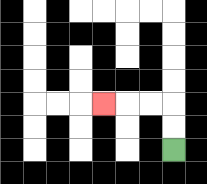{'start': '[7, 6]', 'end': '[4, 4]', 'path_directions': 'U,U,L,L,L', 'path_coordinates': '[[7, 6], [7, 5], [7, 4], [6, 4], [5, 4], [4, 4]]'}